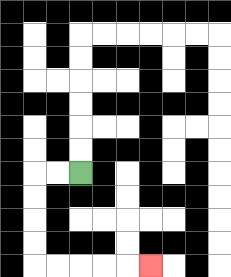{'start': '[3, 7]', 'end': '[6, 11]', 'path_directions': 'L,L,D,D,D,D,R,R,R,R,R', 'path_coordinates': '[[3, 7], [2, 7], [1, 7], [1, 8], [1, 9], [1, 10], [1, 11], [2, 11], [3, 11], [4, 11], [5, 11], [6, 11]]'}